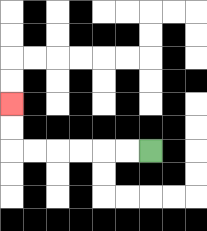{'start': '[6, 6]', 'end': '[0, 4]', 'path_directions': 'L,L,L,L,L,L,U,U', 'path_coordinates': '[[6, 6], [5, 6], [4, 6], [3, 6], [2, 6], [1, 6], [0, 6], [0, 5], [0, 4]]'}